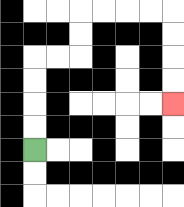{'start': '[1, 6]', 'end': '[7, 4]', 'path_directions': 'U,U,U,U,R,R,U,U,R,R,R,R,D,D,D,D', 'path_coordinates': '[[1, 6], [1, 5], [1, 4], [1, 3], [1, 2], [2, 2], [3, 2], [3, 1], [3, 0], [4, 0], [5, 0], [6, 0], [7, 0], [7, 1], [7, 2], [7, 3], [7, 4]]'}